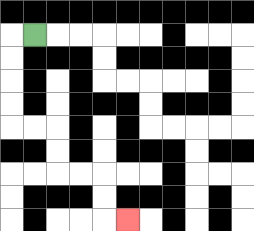{'start': '[1, 1]', 'end': '[5, 9]', 'path_directions': 'L,D,D,D,D,R,R,D,D,R,R,D,D,R', 'path_coordinates': '[[1, 1], [0, 1], [0, 2], [0, 3], [0, 4], [0, 5], [1, 5], [2, 5], [2, 6], [2, 7], [3, 7], [4, 7], [4, 8], [4, 9], [5, 9]]'}